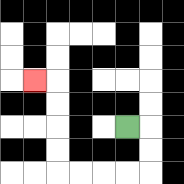{'start': '[5, 5]', 'end': '[1, 3]', 'path_directions': 'R,D,D,L,L,L,L,U,U,U,U,L', 'path_coordinates': '[[5, 5], [6, 5], [6, 6], [6, 7], [5, 7], [4, 7], [3, 7], [2, 7], [2, 6], [2, 5], [2, 4], [2, 3], [1, 3]]'}